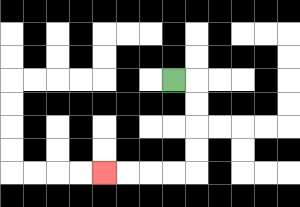{'start': '[7, 3]', 'end': '[4, 7]', 'path_directions': 'R,D,D,D,D,L,L,L,L', 'path_coordinates': '[[7, 3], [8, 3], [8, 4], [8, 5], [8, 6], [8, 7], [7, 7], [6, 7], [5, 7], [4, 7]]'}